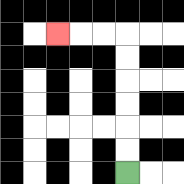{'start': '[5, 7]', 'end': '[2, 1]', 'path_directions': 'U,U,U,U,U,U,L,L,L', 'path_coordinates': '[[5, 7], [5, 6], [5, 5], [5, 4], [5, 3], [5, 2], [5, 1], [4, 1], [3, 1], [2, 1]]'}